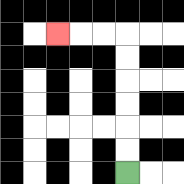{'start': '[5, 7]', 'end': '[2, 1]', 'path_directions': 'U,U,U,U,U,U,L,L,L', 'path_coordinates': '[[5, 7], [5, 6], [5, 5], [5, 4], [5, 3], [5, 2], [5, 1], [4, 1], [3, 1], [2, 1]]'}